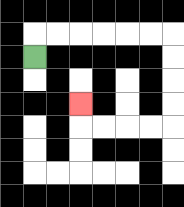{'start': '[1, 2]', 'end': '[3, 4]', 'path_directions': 'U,R,R,R,R,R,R,D,D,D,D,L,L,L,L,U', 'path_coordinates': '[[1, 2], [1, 1], [2, 1], [3, 1], [4, 1], [5, 1], [6, 1], [7, 1], [7, 2], [7, 3], [7, 4], [7, 5], [6, 5], [5, 5], [4, 5], [3, 5], [3, 4]]'}